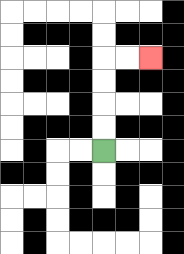{'start': '[4, 6]', 'end': '[6, 2]', 'path_directions': 'U,U,U,U,R,R', 'path_coordinates': '[[4, 6], [4, 5], [4, 4], [4, 3], [4, 2], [5, 2], [6, 2]]'}